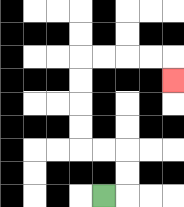{'start': '[4, 8]', 'end': '[7, 3]', 'path_directions': 'R,U,U,L,L,U,U,U,U,R,R,R,R,D', 'path_coordinates': '[[4, 8], [5, 8], [5, 7], [5, 6], [4, 6], [3, 6], [3, 5], [3, 4], [3, 3], [3, 2], [4, 2], [5, 2], [6, 2], [7, 2], [7, 3]]'}